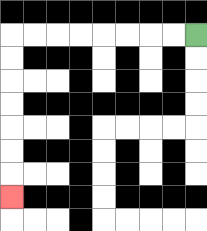{'start': '[8, 1]', 'end': '[0, 8]', 'path_directions': 'L,L,L,L,L,L,L,L,D,D,D,D,D,D,D', 'path_coordinates': '[[8, 1], [7, 1], [6, 1], [5, 1], [4, 1], [3, 1], [2, 1], [1, 1], [0, 1], [0, 2], [0, 3], [0, 4], [0, 5], [0, 6], [0, 7], [0, 8]]'}